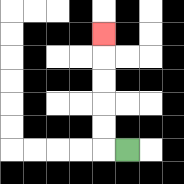{'start': '[5, 6]', 'end': '[4, 1]', 'path_directions': 'L,U,U,U,U,U', 'path_coordinates': '[[5, 6], [4, 6], [4, 5], [4, 4], [4, 3], [4, 2], [4, 1]]'}